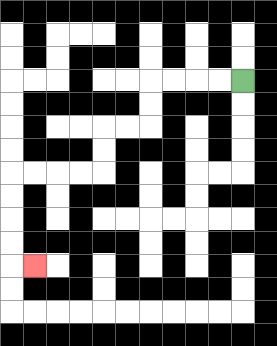{'start': '[10, 3]', 'end': '[1, 11]', 'path_directions': 'L,L,L,L,D,D,L,L,D,D,L,L,L,L,D,D,D,D,R', 'path_coordinates': '[[10, 3], [9, 3], [8, 3], [7, 3], [6, 3], [6, 4], [6, 5], [5, 5], [4, 5], [4, 6], [4, 7], [3, 7], [2, 7], [1, 7], [0, 7], [0, 8], [0, 9], [0, 10], [0, 11], [1, 11]]'}